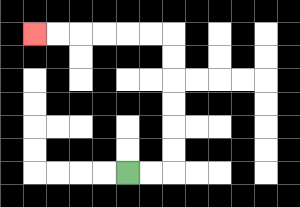{'start': '[5, 7]', 'end': '[1, 1]', 'path_directions': 'R,R,U,U,U,U,U,U,L,L,L,L,L,L', 'path_coordinates': '[[5, 7], [6, 7], [7, 7], [7, 6], [7, 5], [7, 4], [7, 3], [7, 2], [7, 1], [6, 1], [5, 1], [4, 1], [3, 1], [2, 1], [1, 1]]'}